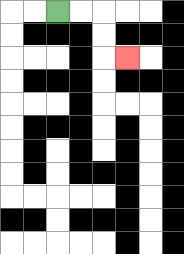{'start': '[2, 0]', 'end': '[5, 2]', 'path_directions': 'R,R,D,D,R', 'path_coordinates': '[[2, 0], [3, 0], [4, 0], [4, 1], [4, 2], [5, 2]]'}